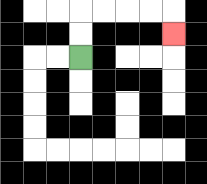{'start': '[3, 2]', 'end': '[7, 1]', 'path_directions': 'U,U,R,R,R,R,D', 'path_coordinates': '[[3, 2], [3, 1], [3, 0], [4, 0], [5, 0], [6, 0], [7, 0], [7, 1]]'}